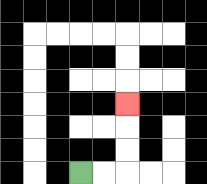{'start': '[3, 7]', 'end': '[5, 4]', 'path_directions': 'R,R,U,U,U', 'path_coordinates': '[[3, 7], [4, 7], [5, 7], [5, 6], [5, 5], [5, 4]]'}